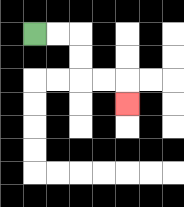{'start': '[1, 1]', 'end': '[5, 4]', 'path_directions': 'R,R,D,D,R,R,D', 'path_coordinates': '[[1, 1], [2, 1], [3, 1], [3, 2], [3, 3], [4, 3], [5, 3], [5, 4]]'}